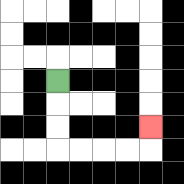{'start': '[2, 3]', 'end': '[6, 5]', 'path_directions': 'D,D,D,R,R,R,R,U', 'path_coordinates': '[[2, 3], [2, 4], [2, 5], [2, 6], [3, 6], [4, 6], [5, 6], [6, 6], [6, 5]]'}